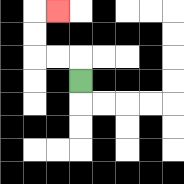{'start': '[3, 3]', 'end': '[2, 0]', 'path_directions': 'U,L,L,U,U,R', 'path_coordinates': '[[3, 3], [3, 2], [2, 2], [1, 2], [1, 1], [1, 0], [2, 0]]'}